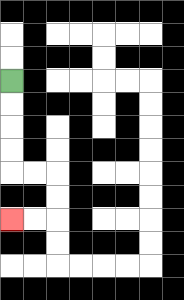{'start': '[0, 3]', 'end': '[0, 9]', 'path_directions': 'D,D,D,D,R,R,D,D,L,L', 'path_coordinates': '[[0, 3], [0, 4], [0, 5], [0, 6], [0, 7], [1, 7], [2, 7], [2, 8], [2, 9], [1, 9], [0, 9]]'}